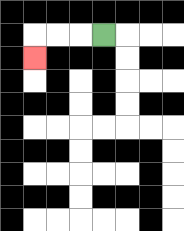{'start': '[4, 1]', 'end': '[1, 2]', 'path_directions': 'L,L,L,D', 'path_coordinates': '[[4, 1], [3, 1], [2, 1], [1, 1], [1, 2]]'}